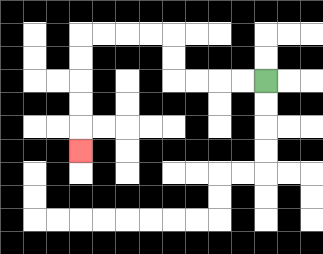{'start': '[11, 3]', 'end': '[3, 6]', 'path_directions': 'L,L,L,L,U,U,L,L,L,L,D,D,D,D,D', 'path_coordinates': '[[11, 3], [10, 3], [9, 3], [8, 3], [7, 3], [7, 2], [7, 1], [6, 1], [5, 1], [4, 1], [3, 1], [3, 2], [3, 3], [3, 4], [3, 5], [3, 6]]'}